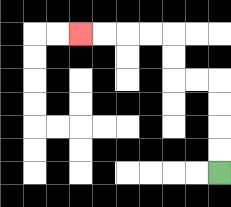{'start': '[9, 7]', 'end': '[3, 1]', 'path_directions': 'U,U,U,U,L,L,U,U,L,L,L,L', 'path_coordinates': '[[9, 7], [9, 6], [9, 5], [9, 4], [9, 3], [8, 3], [7, 3], [7, 2], [7, 1], [6, 1], [5, 1], [4, 1], [3, 1]]'}